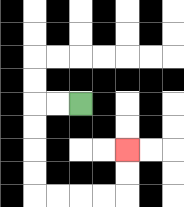{'start': '[3, 4]', 'end': '[5, 6]', 'path_directions': 'L,L,D,D,D,D,R,R,R,R,U,U', 'path_coordinates': '[[3, 4], [2, 4], [1, 4], [1, 5], [1, 6], [1, 7], [1, 8], [2, 8], [3, 8], [4, 8], [5, 8], [5, 7], [5, 6]]'}